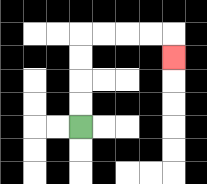{'start': '[3, 5]', 'end': '[7, 2]', 'path_directions': 'U,U,U,U,R,R,R,R,D', 'path_coordinates': '[[3, 5], [3, 4], [3, 3], [3, 2], [3, 1], [4, 1], [5, 1], [6, 1], [7, 1], [7, 2]]'}